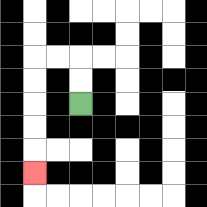{'start': '[3, 4]', 'end': '[1, 7]', 'path_directions': 'U,U,L,L,D,D,D,D,D', 'path_coordinates': '[[3, 4], [3, 3], [3, 2], [2, 2], [1, 2], [1, 3], [1, 4], [1, 5], [1, 6], [1, 7]]'}